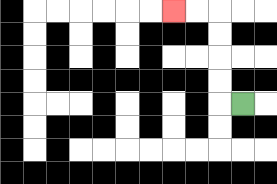{'start': '[10, 4]', 'end': '[7, 0]', 'path_directions': 'L,U,U,U,U,L,L', 'path_coordinates': '[[10, 4], [9, 4], [9, 3], [9, 2], [9, 1], [9, 0], [8, 0], [7, 0]]'}